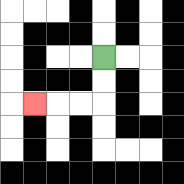{'start': '[4, 2]', 'end': '[1, 4]', 'path_directions': 'D,D,L,L,L', 'path_coordinates': '[[4, 2], [4, 3], [4, 4], [3, 4], [2, 4], [1, 4]]'}